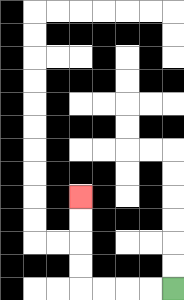{'start': '[7, 12]', 'end': '[3, 8]', 'path_directions': 'L,L,L,L,U,U,U,U', 'path_coordinates': '[[7, 12], [6, 12], [5, 12], [4, 12], [3, 12], [3, 11], [3, 10], [3, 9], [3, 8]]'}